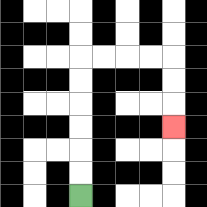{'start': '[3, 8]', 'end': '[7, 5]', 'path_directions': 'U,U,U,U,U,U,R,R,R,R,D,D,D', 'path_coordinates': '[[3, 8], [3, 7], [3, 6], [3, 5], [3, 4], [3, 3], [3, 2], [4, 2], [5, 2], [6, 2], [7, 2], [7, 3], [7, 4], [7, 5]]'}